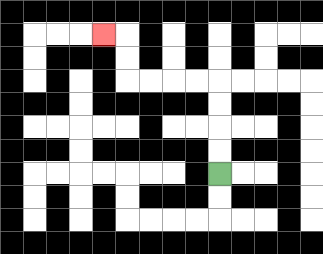{'start': '[9, 7]', 'end': '[4, 1]', 'path_directions': 'U,U,U,U,L,L,L,L,U,U,L', 'path_coordinates': '[[9, 7], [9, 6], [9, 5], [9, 4], [9, 3], [8, 3], [7, 3], [6, 3], [5, 3], [5, 2], [5, 1], [4, 1]]'}